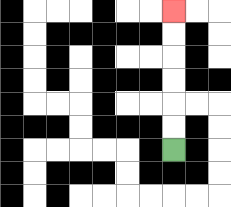{'start': '[7, 6]', 'end': '[7, 0]', 'path_directions': 'U,U,U,U,U,U', 'path_coordinates': '[[7, 6], [7, 5], [7, 4], [7, 3], [7, 2], [7, 1], [7, 0]]'}